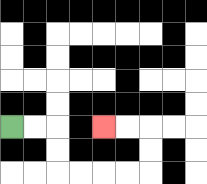{'start': '[0, 5]', 'end': '[4, 5]', 'path_directions': 'R,R,D,D,R,R,R,R,U,U,L,L', 'path_coordinates': '[[0, 5], [1, 5], [2, 5], [2, 6], [2, 7], [3, 7], [4, 7], [5, 7], [6, 7], [6, 6], [6, 5], [5, 5], [4, 5]]'}